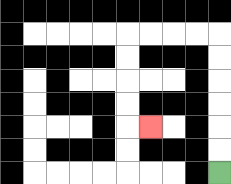{'start': '[9, 7]', 'end': '[6, 5]', 'path_directions': 'U,U,U,U,U,U,L,L,L,L,D,D,D,D,R', 'path_coordinates': '[[9, 7], [9, 6], [9, 5], [9, 4], [9, 3], [9, 2], [9, 1], [8, 1], [7, 1], [6, 1], [5, 1], [5, 2], [5, 3], [5, 4], [5, 5], [6, 5]]'}